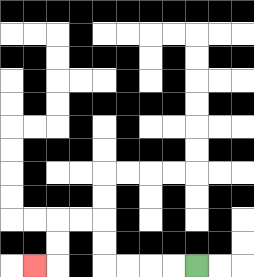{'start': '[8, 11]', 'end': '[1, 11]', 'path_directions': 'L,L,L,L,U,U,L,L,D,D,L', 'path_coordinates': '[[8, 11], [7, 11], [6, 11], [5, 11], [4, 11], [4, 10], [4, 9], [3, 9], [2, 9], [2, 10], [2, 11], [1, 11]]'}